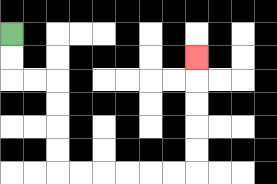{'start': '[0, 1]', 'end': '[8, 2]', 'path_directions': 'D,D,R,R,D,D,D,D,R,R,R,R,R,R,U,U,U,U,U', 'path_coordinates': '[[0, 1], [0, 2], [0, 3], [1, 3], [2, 3], [2, 4], [2, 5], [2, 6], [2, 7], [3, 7], [4, 7], [5, 7], [6, 7], [7, 7], [8, 7], [8, 6], [8, 5], [8, 4], [8, 3], [8, 2]]'}